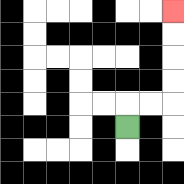{'start': '[5, 5]', 'end': '[7, 0]', 'path_directions': 'U,R,R,U,U,U,U', 'path_coordinates': '[[5, 5], [5, 4], [6, 4], [7, 4], [7, 3], [7, 2], [7, 1], [7, 0]]'}